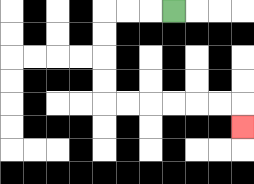{'start': '[7, 0]', 'end': '[10, 5]', 'path_directions': 'L,L,L,D,D,D,D,R,R,R,R,R,R,D', 'path_coordinates': '[[7, 0], [6, 0], [5, 0], [4, 0], [4, 1], [4, 2], [4, 3], [4, 4], [5, 4], [6, 4], [7, 4], [8, 4], [9, 4], [10, 4], [10, 5]]'}